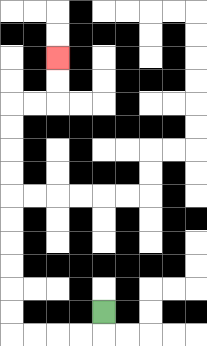{'start': '[4, 13]', 'end': '[2, 2]', 'path_directions': 'D,L,L,L,L,U,U,U,U,U,U,U,U,U,U,R,R,U,U', 'path_coordinates': '[[4, 13], [4, 14], [3, 14], [2, 14], [1, 14], [0, 14], [0, 13], [0, 12], [0, 11], [0, 10], [0, 9], [0, 8], [0, 7], [0, 6], [0, 5], [0, 4], [1, 4], [2, 4], [2, 3], [2, 2]]'}